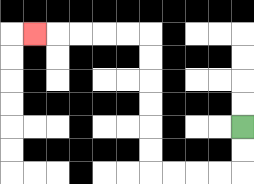{'start': '[10, 5]', 'end': '[1, 1]', 'path_directions': 'D,D,L,L,L,L,U,U,U,U,U,U,L,L,L,L,L', 'path_coordinates': '[[10, 5], [10, 6], [10, 7], [9, 7], [8, 7], [7, 7], [6, 7], [6, 6], [6, 5], [6, 4], [6, 3], [6, 2], [6, 1], [5, 1], [4, 1], [3, 1], [2, 1], [1, 1]]'}